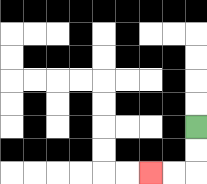{'start': '[8, 5]', 'end': '[6, 7]', 'path_directions': 'D,D,L,L', 'path_coordinates': '[[8, 5], [8, 6], [8, 7], [7, 7], [6, 7]]'}